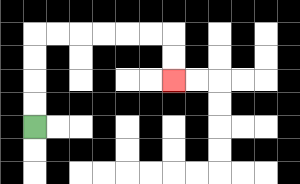{'start': '[1, 5]', 'end': '[7, 3]', 'path_directions': 'U,U,U,U,R,R,R,R,R,R,D,D', 'path_coordinates': '[[1, 5], [1, 4], [1, 3], [1, 2], [1, 1], [2, 1], [3, 1], [4, 1], [5, 1], [6, 1], [7, 1], [7, 2], [7, 3]]'}